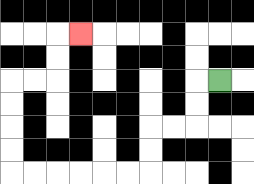{'start': '[9, 3]', 'end': '[3, 1]', 'path_directions': 'L,D,D,L,L,D,D,L,L,L,L,L,L,U,U,U,U,R,R,U,U,R', 'path_coordinates': '[[9, 3], [8, 3], [8, 4], [8, 5], [7, 5], [6, 5], [6, 6], [6, 7], [5, 7], [4, 7], [3, 7], [2, 7], [1, 7], [0, 7], [0, 6], [0, 5], [0, 4], [0, 3], [1, 3], [2, 3], [2, 2], [2, 1], [3, 1]]'}